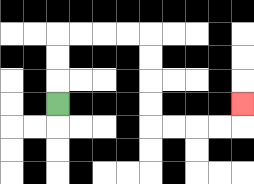{'start': '[2, 4]', 'end': '[10, 4]', 'path_directions': 'U,U,U,R,R,R,R,D,D,D,D,R,R,R,R,U', 'path_coordinates': '[[2, 4], [2, 3], [2, 2], [2, 1], [3, 1], [4, 1], [5, 1], [6, 1], [6, 2], [6, 3], [6, 4], [6, 5], [7, 5], [8, 5], [9, 5], [10, 5], [10, 4]]'}